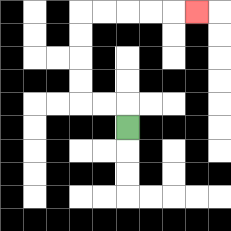{'start': '[5, 5]', 'end': '[8, 0]', 'path_directions': 'U,L,L,U,U,U,U,R,R,R,R,R', 'path_coordinates': '[[5, 5], [5, 4], [4, 4], [3, 4], [3, 3], [3, 2], [3, 1], [3, 0], [4, 0], [5, 0], [6, 0], [7, 0], [8, 0]]'}